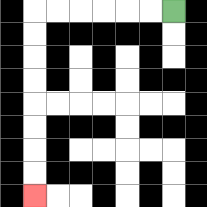{'start': '[7, 0]', 'end': '[1, 8]', 'path_directions': 'L,L,L,L,L,L,D,D,D,D,D,D,D,D', 'path_coordinates': '[[7, 0], [6, 0], [5, 0], [4, 0], [3, 0], [2, 0], [1, 0], [1, 1], [1, 2], [1, 3], [1, 4], [1, 5], [1, 6], [1, 7], [1, 8]]'}